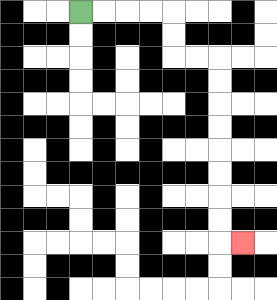{'start': '[3, 0]', 'end': '[10, 10]', 'path_directions': 'R,R,R,R,D,D,R,R,D,D,D,D,D,D,D,D,R', 'path_coordinates': '[[3, 0], [4, 0], [5, 0], [6, 0], [7, 0], [7, 1], [7, 2], [8, 2], [9, 2], [9, 3], [9, 4], [9, 5], [9, 6], [9, 7], [9, 8], [9, 9], [9, 10], [10, 10]]'}